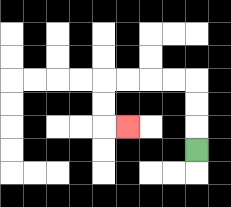{'start': '[8, 6]', 'end': '[5, 5]', 'path_directions': 'U,U,U,L,L,L,L,D,D,R', 'path_coordinates': '[[8, 6], [8, 5], [8, 4], [8, 3], [7, 3], [6, 3], [5, 3], [4, 3], [4, 4], [4, 5], [5, 5]]'}